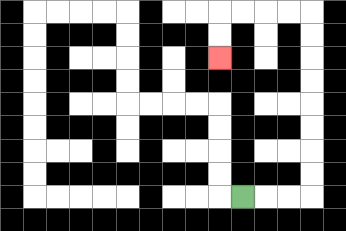{'start': '[10, 8]', 'end': '[9, 2]', 'path_directions': 'R,R,R,U,U,U,U,U,U,U,U,L,L,L,L,D,D', 'path_coordinates': '[[10, 8], [11, 8], [12, 8], [13, 8], [13, 7], [13, 6], [13, 5], [13, 4], [13, 3], [13, 2], [13, 1], [13, 0], [12, 0], [11, 0], [10, 0], [9, 0], [9, 1], [9, 2]]'}